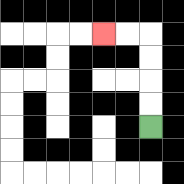{'start': '[6, 5]', 'end': '[4, 1]', 'path_directions': 'U,U,U,U,L,L', 'path_coordinates': '[[6, 5], [6, 4], [6, 3], [6, 2], [6, 1], [5, 1], [4, 1]]'}